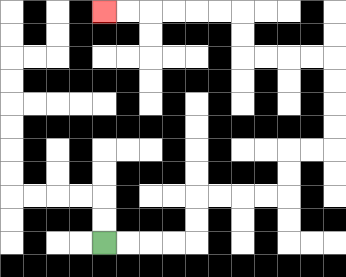{'start': '[4, 10]', 'end': '[4, 0]', 'path_directions': 'R,R,R,R,U,U,R,R,R,R,U,U,R,R,U,U,U,U,L,L,L,L,U,U,L,L,L,L,L,L', 'path_coordinates': '[[4, 10], [5, 10], [6, 10], [7, 10], [8, 10], [8, 9], [8, 8], [9, 8], [10, 8], [11, 8], [12, 8], [12, 7], [12, 6], [13, 6], [14, 6], [14, 5], [14, 4], [14, 3], [14, 2], [13, 2], [12, 2], [11, 2], [10, 2], [10, 1], [10, 0], [9, 0], [8, 0], [7, 0], [6, 0], [5, 0], [4, 0]]'}